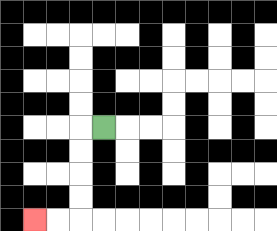{'start': '[4, 5]', 'end': '[1, 9]', 'path_directions': 'L,D,D,D,D,L,L', 'path_coordinates': '[[4, 5], [3, 5], [3, 6], [3, 7], [3, 8], [3, 9], [2, 9], [1, 9]]'}